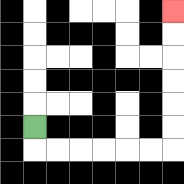{'start': '[1, 5]', 'end': '[7, 0]', 'path_directions': 'D,R,R,R,R,R,R,U,U,U,U,U,U', 'path_coordinates': '[[1, 5], [1, 6], [2, 6], [3, 6], [4, 6], [5, 6], [6, 6], [7, 6], [7, 5], [7, 4], [7, 3], [7, 2], [7, 1], [7, 0]]'}